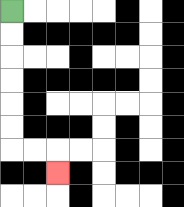{'start': '[0, 0]', 'end': '[2, 7]', 'path_directions': 'D,D,D,D,D,D,R,R,D', 'path_coordinates': '[[0, 0], [0, 1], [0, 2], [0, 3], [0, 4], [0, 5], [0, 6], [1, 6], [2, 6], [2, 7]]'}